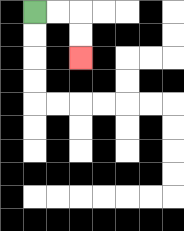{'start': '[1, 0]', 'end': '[3, 2]', 'path_directions': 'R,R,D,D', 'path_coordinates': '[[1, 0], [2, 0], [3, 0], [3, 1], [3, 2]]'}